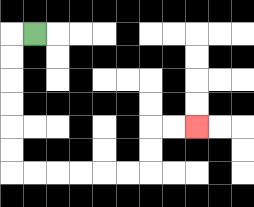{'start': '[1, 1]', 'end': '[8, 5]', 'path_directions': 'L,D,D,D,D,D,D,R,R,R,R,R,R,U,U,R,R', 'path_coordinates': '[[1, 1], [0, 1], [0, 2], [0, 3], [0, 4], [0, 5], [0, 6], [0, 7], [1, 7], [2, 7], [3, 7], [4, 7], [5, 7], [6, 7], [6, 6], [6, 5], [7, 5], [8, 5]]'}